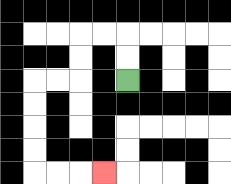{'start': '[5, 3]', 'end': '[4, 7]', 'path_directions': 'U,U,L,L,D,D,L,L,D,D,D,D,R,R,R', 'path_coordinates': '[[5, 3], [5, 2], [5, 1], [4, 1], [3, 1], [3, 2], [3, 3], [2, 3], [1, 3], [1, 4], [1, 5], [1, 6], [1, 7], [2, 7], [3, 7], [4, 7]]'}